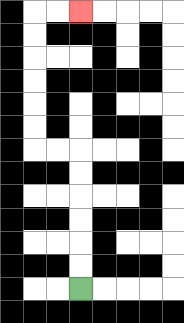{'start': '[3, 12]', 'end': '[3, 0]', 'path_directions': 'U,U,U,U,U,U,L,L,U,U,U,U,U,U,R,R', 'path_coordinates': '[[3, 12], [3, 11], [3, 10], [3, 9], [3, 8], [3, 7], [3, 6], [2, 6], [1, 6], [1, 5], [1, 4], [1, 3], [1, 2], [1, 1], [1, 0], [2, 0], [3, 0]]'}